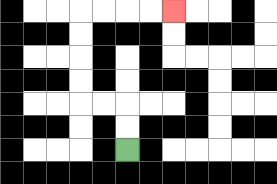{'start': '[5, 6]', 'end': '[7, 0]', 'path_directions': 'U,U,L,L,U,U,U,U,R,R,R,R', 'path_coordinates': '[[5, 6], [5, 5], [5, 4], [4, 4], [3, 4], [3, 3], [3, 2], [3, 1], [3, 0], [4, 0], [5, 0], [6, 0], [7, 0]]'}